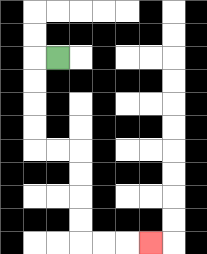{'start': '[2, 2]', 'end': '[6, 10]', 'path_directions': 'L,D,D,D,D,R,R,D,D,D,D,R,R,R', 'path_coordinates': '[[2, 2], [1, 2], [1, 3], [1, 4], [1, 5], [1, 6], [2, 6], [3, 6], [3, 7], [3, 8], [3, 9], [3, 10], [4, 10], [5, 10], [6, 10]]'}